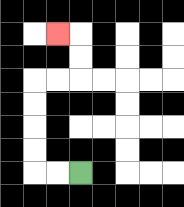{'start': '[3, 7]', 'end': '[2, 1]', 'path_directions': 'L,L,U,U,U,U,R,R,U,U,L', 'path_coordinates': '[[3, 7], [2, 7], [1, 7], [1, 6], [1, 5], [1, 4], [1, 3], [2, 3], [3, 3], [3, 2], [3, 1], [2, 1]]'}